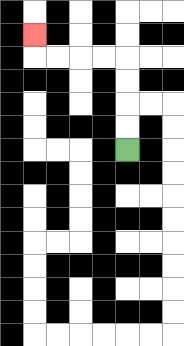{'start': '[5, 6]', 'end': '[1, 1]', 'path_directions': 'U,U,U,U,L,L,L,L,U', 'path_coordinates': '[[5, 6], [5, 5], [5, 4], [5, 3], [5, 2], [4, 2], [3, 2], [2, 2], [1, 2], [1, 1]]'}